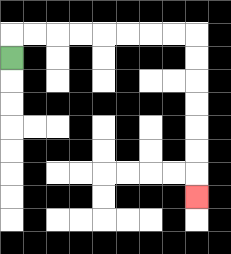{'start': '[0, 2]', 'end': '[8, 8]', 'path_directions': 'U,R,R,R,R,R,R,R,R,D,D,D,D,D,D,D', 'path_coordinates': '[[0, 2], [0, 1], [1, 1], [2, 1], [3, 1], [4, 1], [5, 1], [6, 1], [7, 1], [8, 1], [8, 2], [8, 3], [8, 4], [8, 5], [8, 6], [8, 7], [8, 8]]'}